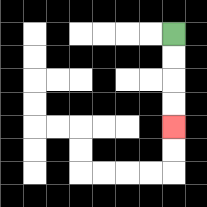{'start': '[7, 1]', 'end': '[7, 5]', 'path_directions': 'D,D,D,D', 'path_coordinates': '[[7, 1], [7, 2], [7, 3], [7, 4], [7, 5]]'}